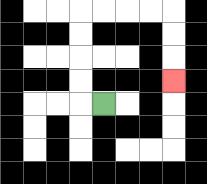{'start': '[4, 4]', 'end': '[7, 3]', 'path_directions': 'L,U,U,U,U,R,R,R,R,D,D,D', 'path_coordinates': '[[4, 4], [3, 4], [3, 3], [3, 2], [3, 1], [3, 0], [4, 0], [5, 0], [6, 0], [7, 0], [7, 1], [7, 2], [7, 3]]'}